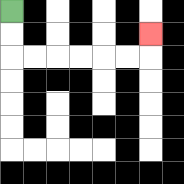{'start': '[0, 0]', 'end': '[6, 1]', 'path_directions': 'D,D,R,R,R,R,R,R,U', 'path_coordinates': '[[0, 0], [0, 1], [0, 2], [1, 2], [2, 2], [3, 2], [4, 2], [5, 2], [6, 2], [6, 1]]'}